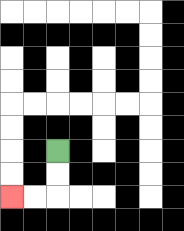{'start': '[2, 6]', 'end': '[0, 8]', 'path_directions': 'D,D,L,L', 'path_coordinates': '[[2, 6], [2, 7], [2, 8], [1, 8], [0, 8]]'}